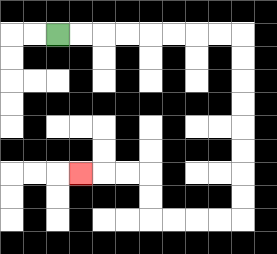{'start': '[2, 1]', 'end': '[3, 7]', 'path_directions': 'R,R,R,R,R,R,R,R,D,D,D,D,D,D,D,D,L,L,L,L,U,U,L,L,L', 'path_coordinates': '[[2, 1], [3, 1], [4, 1], [5, 1], [6, 1], [7, 1], [8, 1], [9, 1], [10, 1], [10, 2], [10, 3], [10, 4], [10, 5], [10, 6], [10, 7], [10, 8], [10, 9], [9, 9], [8, 9], [7, 9], [6, 9], [6, 8], [6, 7], [5, 7], [4, 7], [3, 7]]'}